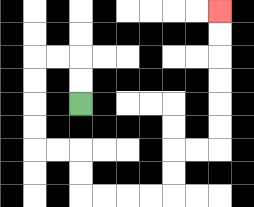{'start': '[3, 4]', 'end': '[9, 0]', 'path_directions': 'U,U,L,L,D,D,D,D,R,R,D,D,R,R,R,R,U,U,R,R,U,U,U,U,U,U', 'path_coordinates': '[[3, 4], [3, 3], [3, 2], [2, 2], [1, 2], [1, 3], [1, 4], [1, 5], [1, 6], [2, 6], [3, 6], [3, 7], [3, 8], [4, 8], [5, 8], [6, 8], [7, 8], [7, 7], [7, 6], [8, 6], [9, 6], [9, 5], [9, 4], [9, 3], [9, 2], [9, 1], [9, 0]]'}